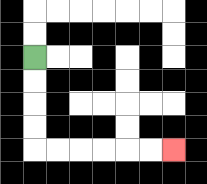{'start': '[1, 2]', 'end': '[7, 6]', 'path_directions': 'D,D,D,D,R,R,R,R,R,R', 'path_coordinates': '[[1, 2], [1, 3], [1, 4], [1, 5], [1, 6], [2, 6], [3, 6], [4, 6], [5, 6], [6, 6], [7, 6]]'}